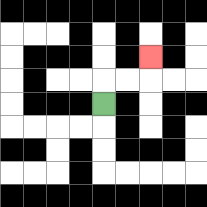{'start': '[4, 4]', 'end': '[6, 2]', 'path_directions': 'U,R,R,U', 'path_coordinates': '[[4, 4], [4, 3], [5, 3], [6, 3], [6, 2]]'}